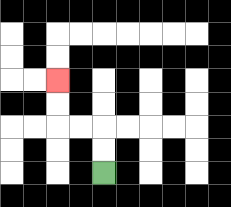{'start': '[4, 7]', 'end': '[2, 3]', 'path_directions': 'U,U,L,L,U,U', 'path_coordinates': '[[4, 7], [4, 6], [4, 5], [3, 5], [2, 5], [2, 4], [2, 3]]'}